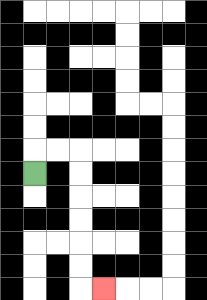{'start': '[1, 7]', 'end': '[4, 12]', 'path_directions': 'U,R,R,D,D,D,D,D,D,R', 'path_coordinates': '[[1, 7], [1, 6], [2, 6], [3, 6], [3, 7], [3, 8], [3, 9], [3, 10], [3, 11], [3, 12], [4, 12]]'}